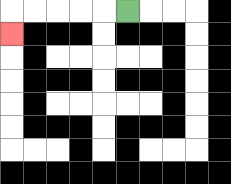{'start': '[5, 0]', 'end': '[0, 1]', 'path_directions': 'L,L,L,L,L,D', 'path_coordinates': '[[5, 0], [4, 0], [3, 0], [2, 0], [1, 0], [0, 0], [0, 1]]'}